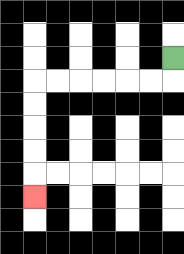{'start': '[7, 2]', 'end': '[1, 8]', 'path_directions': 'D,L,L,L,L,L,L,D,D,D,D,D', 'path_coordinates': '[[7, 2], [7, 3], [6, 3], [5, 3], [4, 3], [3, 3], [2, 3], [1, 3], [1, 4], [1, 5], [1, 6], [1, 7], [1, 8]]'}